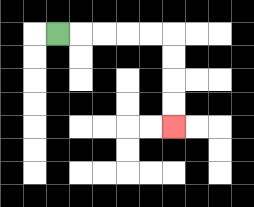{'start': '[2, 1]', 'end': '[7, 5]', 'path_directions': 'R,R,R,R,R,D,D,D,D', 'path_coordinates': '[[2, 1], [3, 1], [4, 1], [5, 1], [6, 1], [7, 1], [7, 2], [7, 3], [7, 4], [7, 5]]'}